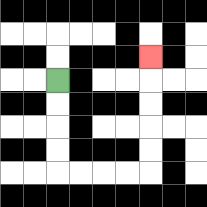{'start': '[2, 3]', 'end': '[6, 2]', 'path_directions': 'D,D,D,D,R,R,R,R,U,U,U,U,U', 'path_coordinates': '[[2, 3], [2, 4], [2, 5], [2, 6], [2, 7], [3, 7], [4, 7], [5, 7], [6, 7], [6, 6], [6, 5], [6, 4], [6, 3], [6, 2]]'}